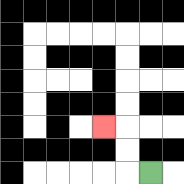{'start': '[6, 7]', 'end': '[4, 5]', 'path_directions': 'L,U,U,L', 'path_coordinates': '[[6, 7], [5, 7], [5, 6], [5, 5], [4, 5]]'}